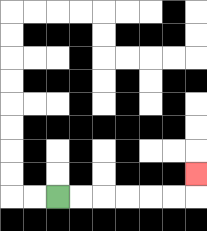{'start': '[2, 8]', 'end': '[8, 7]', 'path_directions': 'R,R,R,R,R,R,U', 'path_coordinates': '[[2, 8], [3, 8], [4, 8], [5, 8], [6, 8], [7, 8], [8, 8], [8, 7]]'}